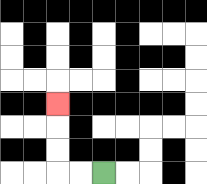{'start': '[4, 7]', 'end': '[2, 4]', 'path_directions': 'L,L,U,U,U', 'path_coordinates': '[[4, 7], [3, 7], [2, 7], [2, 6], [2, 5], [2, 4]]'}